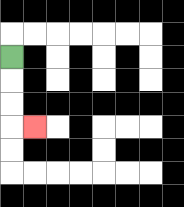{'start': '[0, 2]', 'end': '[1, 5]', 'path_directions': 'D,D,D,R', 'path_coordinates': '[[0, 2], [0, 3], [0, 4], [0, 5], [1, 5]]'}